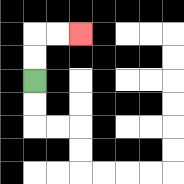{'start': '[1, 3]', 'end': '[3, 1]', 'path_directions': 'U,U,R,R', 'path_coordinates': '[[1, 3], [1, 2], [1, 1], [2, 1], [3, 1]]'}